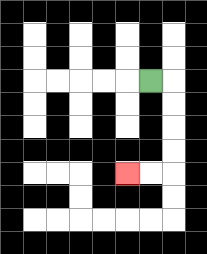{'start': '[6, 3]', 'end': '[5, 7]', 'path_directions': 'R,D,D,D,D,L,L', 'path_coordinates': '[[6, 3], [7, 3], [7, 4], [7, 5], [7, 6], [7, 7], [6, 7], [5, 7]]'}